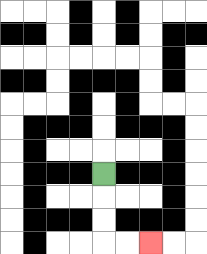{'start': '[4, 7]', 'end': '[6, 10]', 'path_directions': 'D,D,D,R,R', 'path_coordinates': '[[4, 7], [4, 8], [4, 9], [4, 10], [5, 10], [6, 10]]'}